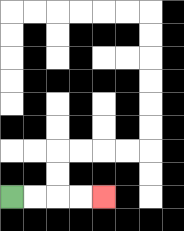{'start': '[0, 8]', 'end': '[4, 8]', 'path_directions': 'R,R,R,R', 'path_coordinates': '[[0, 8], [1, 8], [2, 8], [3, 8], [4, 8]]'}